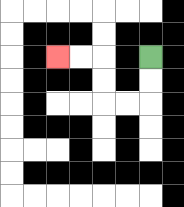{'start': '[6, 2]', 'end': '[2, 2]', 'path_directions': 'D,D,L,L,U,U,L,L', 'path_coordinates': '[[6, 2], [6, 3], [6, 4], [5, 4], [4, 4], [4, 3], [4, 2], [3, 2], [2, 2]]'}